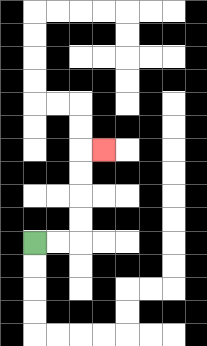{'start': '[1, 10]', 'end': '[4, 6]', 'path_directions': 'R,R,U,U,U,U,R', 'path_coordinates': '[[1, 10], [2, 10], [3, 10], [3, 9], [3, 8], [3, 7], [3, 6], [4, 6]]'}